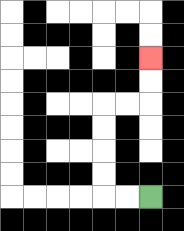{'start': '[6, 8]', 'end': '[6, 2]', 'path_directions': 'L,L,U,U,U,U,R,R,U,U', 'path_coordinates': '[[6, 8], [5, 8], [4, 8], [4, 7], [4, 6], [4, 5], [4, 4], [5, 4], [6, 4], [6, 3], [6, 2]]'}